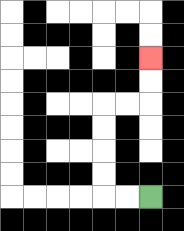{'start': '[6, 8]', 'end': '[6, 2]', 'path_directions': 'L,L,U,U,U,U,R,R,U,U', 'path_coordinates': '[[6, 8], [5, 8], [4, 8], [4, 7], [4, 6], [4, 5], [4, 4], [5, 4], [6, 4], [6, 3], [6, 2]]'}